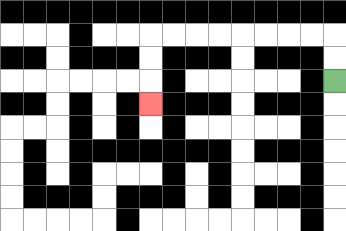{'start': '[14, 3]', 'end': '[6, 4]', 'path_directions': 'U,U,L,L,L,L,L,L,L,L,D,D,D', 'path_coordinates': '[[14, 3], [14, 2], [14, 1], [13, 1], [12, 1], [11, 1], [10, 1], [9, 1], [8, 1], [7, 1], [6, 1], [6, 2], [6, 3], [6, 4]]'}